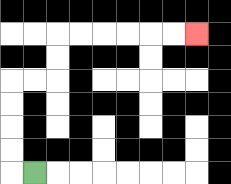{'start': '[1, 7]', 'end': '[8, 1]', 'path_directions': 'L,U,U,U,U,R,R,U,U,R,R,R,R,R,R', 'path_coordinates': '[[1, 7], [0, 7], [0, 6], [0, 5], [0, 4], [0, 3], [1, 3], [2, 3], [2, 2], [2, 1], [3, 1], [4, 1], [5, 1], [6, 1], [7, 1], [8, 1]]'}